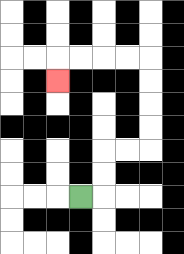{'start': '[3, 8]', 'end': '[2, 3]', 'path_directions': 'R,U,U,R,R,U,U,U,U,L,L,L,L,D', 'path_coordinates': '[[3, 8], [4, 8], [4, 7], [4, 6], [5, 6], [6, 6], [6, 5], [6, 4], [6, 3], [6, 2], [5, 2], [4, 2], [3, 2], [2, 2], [2, 3]]'}